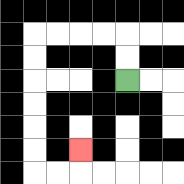{'start': '[5, 3]', 'end': '[3, 6]', 'path_directions': 'U,U,L,L,L,L,D,D,D,D,D,D,R,R,U', 'path_coordinates': '[[5, 3], [5, 2], [5, 1], [4, 1], [3, 1], [2, 1], [1, 1], [1, 2], [1, 3], [1, 4], [1, 5], [1, 6], [1, 7], [2, 7], [3, 7], [3, 6]]'}